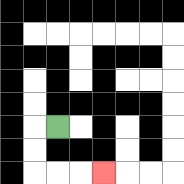{'start': '[2, 5]', 'end': '[4, 7]', 'path_directions': 'L,D,D,R,R,R', 'path_coordinates': '[[2, 5], [1, 5], [1, 6], [1, 7], [2, 7], [3, 7], [4, 7]]'}